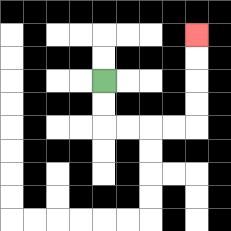{'start': '[4, 3]', 'end': '[8, 1]', 'path_directions': 'D,D,R,R,R,R,U,U,U,U', 'path_coordinates': '[[4, 3], [4, 4], [4, 5], [5, 5], [6, 5], [7, 5], [8, 5], [8, 4], [8, 3], [8, 2], [8, 1]]'}